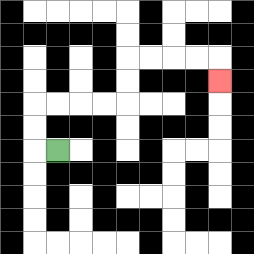{'start': '[2, 6]', 'end': '[9, 3]', 'path_directions': 'L,U,U,R,R,R,R,U,U,R,R,R,R,D', 'path_coordinates': '[[2, 6], [1, 6], [1, 5], [1, 4], [2, 4], [3, 4], [4, 4], [5, 4], [5, 3], [5, 2], [6, 2], [7, 2], [8, 2], [9, 2], [9, 3]]'}